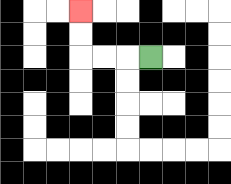{'start': '[6, 2]', 'end': '[3, 0]', 'path_directions': 'L,L,L,U,U', 'path_coordinates': '[[6, 2], [5, 2], [4, 2], [3, 2], [3, 1], [3, 0]]'}